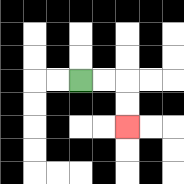{'start': '[3, 3]', 'end': '[5, 5]', 'path_directions': 'R,R,D,D', 'path_coordinates': '[[3, 3], [4, 3], [5, 3], [5, 4], [5, 5]]'}